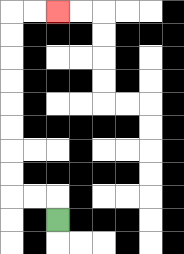{'start': '[2, 9]', 'end': '[2, 0]', 'path_directions': 'U,L,L,U,U,U,U,U,U,U,U,R,R', 'path_coordinates': '[[2, 9], [2, 8], [1, 8], [0, 8], [0, 7], [0, 6], [0, 5], [0, 4], [0, 3], [0, 2], [0, 1], [0, 0], [1, 0], [2, 0]]'}